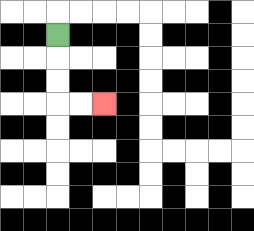{'start': '[2, 1]', 'end': '[4, 4]', 'path_directions': 'D,D,D,R,R', 'path_coordinates': '[[2, 1], [2, 2], [2, 3], [2, 4], [3, 4], [4, 4]]'}